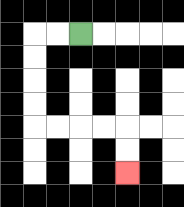{'start': '[3, 1]', 'end': '[5, 7]', 'path_directions': 'L,L,D,D,D,D,R,R,R,R,D,D', 'path_coordinates': '[[3, 1], [2, 1], [1, 1], [1, 2], [1, 3], [1, 4], [1, 5], [2, 5], [3, 5], [4, 5], [5, 5], [5, 6], [5, 7]]'}